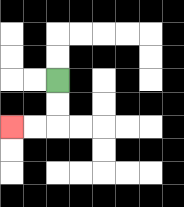{'start': '[2, 3]', 'end': '[0, 5]', 'path_directions': 'D,D,L,L', 'path_coordinates': '[[2, 3], [2, 4], [2, 5], [1, 5], [0, 5]]'}